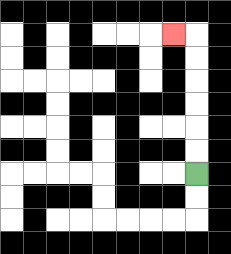{'start': '[8, 7]', 'end': '[7, 1]', 'path_directions': 'U,U,U,U,U,U,L', 'path_coordinates': '[[8, 7], [8, 6], [8, 5], [8, 4], [8, 3], [8, 2], [8, 1], [7, 1]]'}